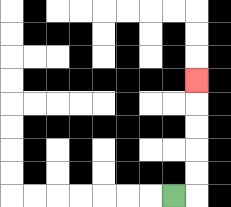{'start': '[7, 8]', 'end': '[8, 3]', 'path_directions': 'R,U,U,U,U,U', 'path_coordinates': '[[7, 8], [8, 8], [8, 7], [8, 6], [8, 5], [8, 4], [8, 3]]'}